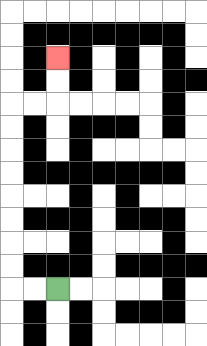{'start': '[2, 12]', 'end': '[2, 2]', 'path_directions': 'L,L,U,U,U,U,U,U,U,U,R,R,U,U', 'path_coordinates': '[[2, 12], [1, 12], [0, 12], [0, 11], [0, 10], [0, 9], [0, 8], [0, 7], [0, 6], [0, 5], [0, 4], [1, 4], [2, 4], [2, 3], [2, 2]]'}